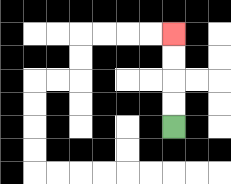{'start': '[7, 5]', 'end': '[7, 1]', 'path_directions': 'U,U,U,U', 'path_coordinates': '[[7, 5], [7, 4], [7, 3], [7, 2], [7, 1]]'}